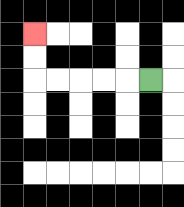{'start': '[6, 3]', 'end': '[1, 1]', 'path_directions': 'L,L,L,L,L,U,U', 'path_coordinates': '[[6, 3], [5, 3], [4, 3], [3, 3], [2, 3], [1, 3], [1, 2], [1, 1]]'}